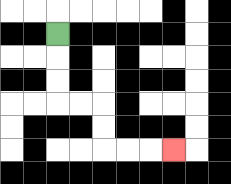{'start': '[2, 1]', 'end': '[7, 6]', 'path_directions': 'D,D,D,R,R,D,D,R,R,R', 'path_coordinates': '[[2, 1], [2, 2], [2, 3], [2, 4], [3, 4], [4, 4], [4, 5], [4, 6], [5, 6], [6, 6], [7, 6]]'}